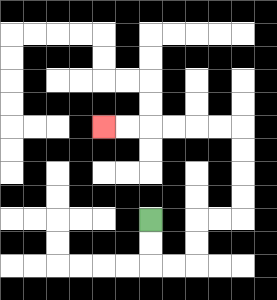{'start': '[6, 9]', 'end': '[4, 5]', 'path_directions': 'D,D,R,R,U,U,R,R,U,U,U,U,L,L,L,L,L,L', 'path_coordinates': '[[6, 9], [6, 10], [6, 11], [7, 11], [8, 11], [8, 10], [8, 9], [9, 9], [10, 9], [10, 8], [10, 7], [10, 6], [10, 5], [9, 5], [8, 5], [7, 5], [6, 5], [5, 5], [4, 5]]'}